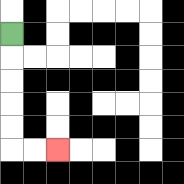{'start': '[0, 1]', 'end': '[2, 6]', 'path_directions': 'D,D,D,D,D,R,R', 'path_coordinates': '[[0, 1], [0, 2], [0, 3], [0, 4], [0, 5], [0, 6], [1, 6], [2, 6]]'}